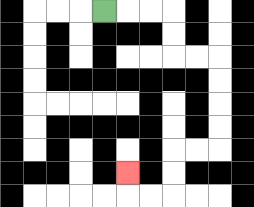{'start': '[4, 0]', 'end': '[5, 7]', 'path_directions': 'R,R,R,D,D,R,R,D,D,D,D,L,L,D,D,L,L,U', 'path_coordinates': '[[4, 0], [5, 0], [6, 0], [7, 0], [7, 1], [7, 2], [8, 2], [9, 2], [9, 3], [9, 4], [9, 5], [9, 6], [8, 6], [7, 6], [7, 7], [7, 8], [6, 8], [5, 8], [5, 7]]'}